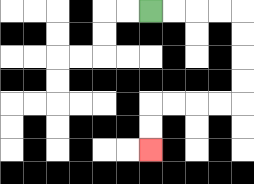{'start': '[6, 0]', 'end': '[6, 6]', 'path_directions': 'R,R,R,R,D,D,D,D,L,L,L,L,D,D', 'path_coordinates': '[[6, 0], [7, 0], [8, 0], [9, 0], [10, 0], [10, 1], [10, 2], [10, 3], [10, 4], [9, 4], [8, 4], [7, 4], [6, 4], [6, 5], [6, 6]]'}